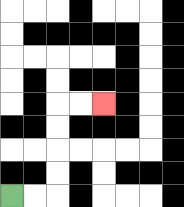{'start': '[0, 8]', 'end': '[4, 4]', 'path_directions': 'R,R,U,U,U,U,R,R', 'path_coordinates': '[[0, 8], [1, 8], [2, 8], [2, 7], [2, 6], [2, 5], [2, 4], [3, 4], [4, 4]]'}